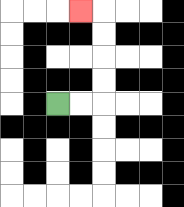{'start': '[2, 4]', 'end': '[3, 0]', 'path_directions': 'R,R,U,U,U,U,L', 'path_coordinates': '[[2, 4], [3, 4], [4, 4], [4, 3], [4, 2], [4, 1], [4, 0], [3, 0]]'}